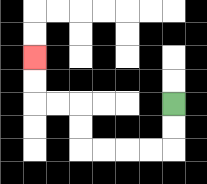{'start': '[7, 4]', 'end': '[1, 2]', 'path_directions': 'D,D,L,L,L,L,U,U,L,L,U,U', 'path_coordinates': '[[7, 4], [7, 5], [7, 6], [6, 6], [5, 6], [4, 6], [3, 6], [3, 5], [3, 4], [2, 4], [1, 4], [1, 3], [1, 2]]'}